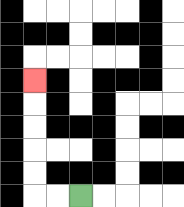{'start': '[3, 8]', 'end': '[1, 3]', 'path_directions': 'L,L,U,U,U,U,U', 'path_coordinates': '[[3, 8], [2, 8], [1, 8], [1, 7], [1, 6], [1, 5], [1, 4], [1, 3]]'}